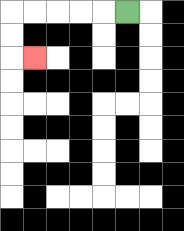{'start': '[5, 0]', 'end': '[1, 2]', 'path_directions': 'L,L,L,L,L,D,D,R', 'path_coordinates': '[[5, 0], [4, 0], [3, 0], [2, 0], [1, 0], [0, 0], [0, 1], [0, 2], [1, 2]]'}